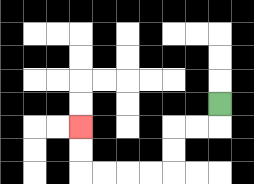{'start': '[9, 4]', 'end': '[3, 5]', 'path_directions': 'D,L,L,D,D,L,L,L,L,U,U', 'path_coordinates': '[[9, 4], [9, 5], [8, 5], [7, 5], [7, 6], [7, 7], [6, 7], [5, 7], [4, 7], [3, 7], [3, 6], [3, 5]]'}